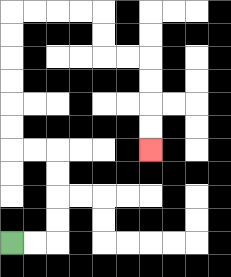{'start': '[0, 10]', 'end': '[6, 6]', 'path_directions': 'R,R,U,U,U,U,L,L,U,U,U,U,U,U,R,R,R,R,D,D,R,R,D,D,D,D', 'path_coordinates': '[[0, 10], [1, 10], [2, 10], [2, 9], [2, 8], [2, 7], [2, 6], [1, 6], [0, 6], [0, 5], [0, 4], [0, 3], [0, 2], [0, 1], [0, 0], [1, 0], [2, 0], [3, 0], [4, 0], [4, 1], [4, 2], [5, 2], [6, 2], [6, 3], [6, 4], [6, 5], [6, 6]]'}